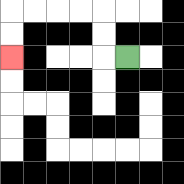{'start': '[5, 2]', 'end': '[0, 2]', 'path_directions': 'L,U,U,L,L,L,L,D,D', 'path_coordinates': '[[5, 2], [4, 2], [4, 1], [4, 0], [3, 0], [2, 0], [1, 0], [0, 0], [0, 1], [0, 2]]'}